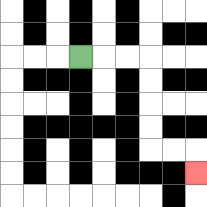{'start': '[3, 2]', 'end': '[8, 7]', 'path_directions': 'R,R,R,D,D,D,D,R,R,D', 'path_coordinates': '[[3, 2], [4, 2], [5, 2], [6, 2], [6, 3], [6, 4], [6, 5], [6, 6], [7, 6], [8, 6], [8, 7]]'}